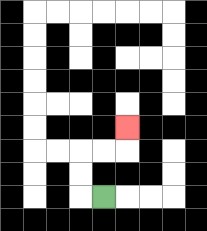{'start': '[4, 8]', 'end': '[5, 5]', 'path_directions': 'L,U,U,R,R,U', 'path_coordinates': '[[4, 8], [3, 8], [3, 7], [3, 6], [4, 6], [5, 6], [5, 5]]'}